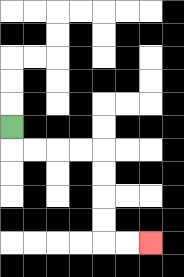{'start': '[0, 5]', 'end': '[6, 10]', 'path_directions': 'D,R,R,R,R,D,D,D,D,R,R', 'path_coordinates': '[[0, 5], [0, 6], [1, 6], [2, 6], [3, 6], [4, 6], [4, 7], [4, 8], [4, 9], [4, 10], [5, 10], [6, 10]]'}